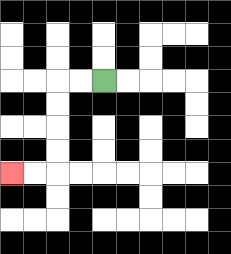{'start': '[4, 3]', 'end': '[0, 7]', 'path_directions': 'L,L,D,D,D,D,L,L', 'path_coordinates': '[[4, 3], [3, 3], [2, 3], [2, 4], [2, 5], [2, 6], [2, 7], [1, 7], [0, 7]]'}